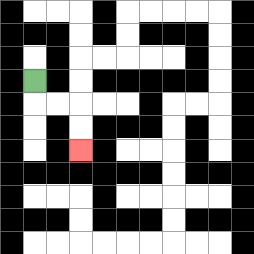{'start': '[1, 3]', 'end': '[3, 6]', 'path_directions': 'D,R,R,D,D', 'path_coordinates': '[[1, 3], [1, 4], [2, 4], [3, 4], [3, 5], [3, 6]]'}